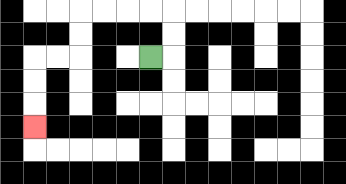{'start': '[6, 2]', 'end': '[1, 5]', 'path_directions': 'R,U,U,L,L,L,L,D,D,L,L,D,D,D', 'path_coordinates': '[[6, 2], [7, 2], [7, 1], [7, 0], [6, 0], [5, 0], [4, 0], [3, 0], [3, 1], [3, 2], [2, 2], [1, 2], [1, 3], [1, 4], [1, 5]]'}